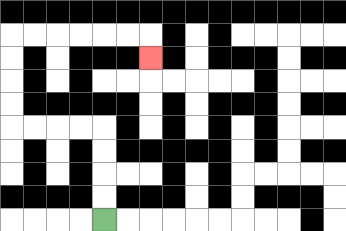{'start': '[4, 9]', 'end': '[6, 2]', 'path_directions': 'U,U,U,U,L,L,L,L,U,U,U,U,R,R,R,R,R,R,D', 'path_coordinates': '[[4, 9], [4, 8], [4, 7], [4, 6], [4, 5], [3, 5], [2, 5], [1, 5], [0, 5], [0, 4], [0, 3], [0, 2], [0, 1], [1, 1], [2, 1], [3, 1], [4, 1], [5, 1], [6, 1], [6, 2]]'}